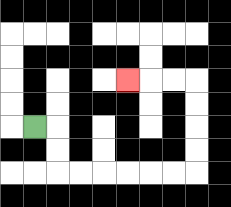{'start': '[1, 5]', 'end': '[5, 3]', 'path_directions': 'R,D,D,R,R,R,R,R,R,U,U,U,U,L,L,L', 'path_coordinates': '[[1, 5], [2, 5], [2, 6], [2, 7], [3, 7], [4, 7], [5, 7], [6, 7], [7, 7], [8, 7], [8, 6], [8, 5], [8, 4], [8, 3], [7, 3], [6, 3], [5, 3]]'}